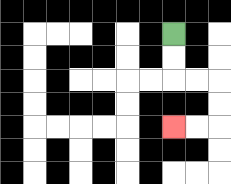{'start': '[7, 1]', 'end': '[7, 5]', 'path_directions': 'D,D,R,R,D,D,L,L', 'path_coordinates': '[[7, 1], [7, 2], [7, 3], [8, 3], [9, 3], [9, 4], [9, 5], [8, 5], [7, 5]]'}